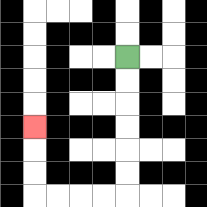{'start': '[5, 2]', 'end': '[1, 5]', 'path_directions': 'D,D,D,D,D,D,L,L,L,L,U,U,U', 'path_coordinates': '[[5, 2], [5, 3], [5, 4], [5, 5], [5, 6], [5, 7], [5, 8], [4, 8], [3, 8], [2, 8], [1, 8], [1, 7], [1, 6], [1, 5]]'}